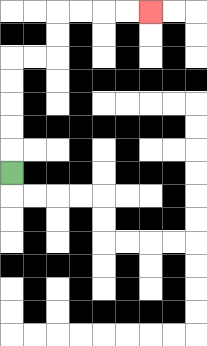{'start': '[0, 7]', 'end': '[6, 0]', 'path_directions': 'U,U,U,U,U,R,R,U,U,R,R,R,R', 'path_coordinates': '[[0, 7], [0, 6], [0, 5], [0, 4], [0, 3], [0, 2], [1, 2], [2, 2], [2, 1], [2, 0], [3, 0], [4, 0], [5, 0], [6, 0]]'}